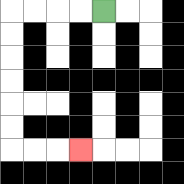{'start': '[4, 0]', 'end': '[3, 6]', 'path_directions': 'L,L,L,L,D,D,D,D,D,D,R,R,R', 'path_coordinates': '[[4, 0], [3, 0], [2, 0], [1, 0], [0, 0], [0, 1], [0, 2], [0, 3], [0, 4], [0, 5], [0, 6], [1, 6], [2, 6], [3, 6]]'}